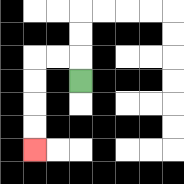{'start': '[3, 3]', 'end': '[1, 6]', 'path_directions': 'U,L,L,D,D,D,D', 'path_coordinates': '[[3, 3], [3, 2], [2, 2], [1, 2], [1, 3], [1, 4], [1, 5], [1, 6]]'}